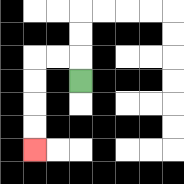{'start': '[3, 3]', 'end': '[1, 6]', 'path_directions': 'U,L,L,D,D,D,D', 'path_coordinates': '[[3, 3], [3, 2], [2, 2], [1, 2], [1, 3], [1, 4], [1, 5], [1, 6]]'}